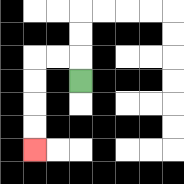{'start': '[3, 3]', 'end': '[1, 6]', 'path_directions': 'U,L,L,D,D,D,D', 'path_coordinates': '[[3, 3], [3, 2], [2, 2], [1, 2], [1, 3], [1, 4], [1, 5], [1, 6]]'}